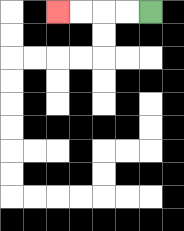{'start': '[6, 0]', 'end': '[2, 0]', 'path_directions': 'L,L,L,L', 'path_coordinates': '[[6, 0], [5, 0], [4, 0], [3, 0], [2, 0]]'}